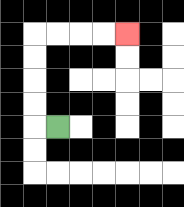{'start': '[2, 5]', 'end': '[5, 1]', 'path_directions': 'L,U,U,U,U,R,R,R,R', 'path_coordinates': '[[2, 5], [1, 5], [1, 4], [1, 3], [1, 2], [1, 1], [2, 1], [3, 1], [4, 1], [5, 1]]'}